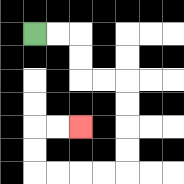{'start': '[1, 1]', 'end': '[3, 5]', 'path_directions': 'R,R,D,D,R,R,D,D,D,D,L,L,L,L,U,U,R,R', 'path_coordinates': '[[1, 1], [2, 1], [3, 1], [3, 2], [3, 3], [4, 3], [5, 3], [5, 4], [5, 5], [5, 6], [5, 7], [4, 7], [3, 7], [2, 7], [1, 7], [1, 6], [1, 5], [2, 5], [3, 5]]'}